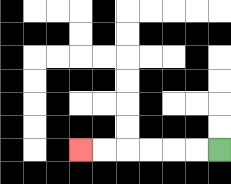{'start': '[9, 6]', 'end': '[3, 6]', 'path_directions': 'L,L,L,L,L,L', 'path_coordinates': '[[9, 6], [8, 6], [7, 6], [6, 6], [5, 6], [4, 6], [3, 6]]'}